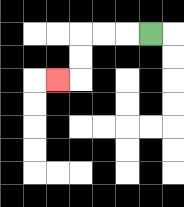{'start': '[6, 1]', 'end': '[2, 3]', 'path_directions': 'L,L,L,D,D,L', 'path_coordinates': '[[6, 1], [5, 1], [4, 1], [3, 1], [3, 2], [3, 3], [2, 3]]'}